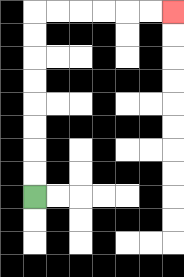{'start': '[1, 8]', 'end': '[7, 0]', 'path_directions': 'U,U,U,U,U,U,U,U,R,R,R,R,R,R', 'path_coordinates': '[[1, 8], [1, 7], [1, 6], [1, 5], [1, 4], [1, 3], [1, 2], [1, 1], [1, 0], [2, 0], [3, 0], [4, 0], [5, 0], [6, 0], [7, 0]]'}